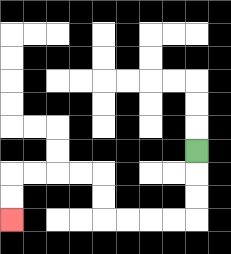{'start': '[8, 6]', 'end': '[0, 9]', 'path_directions': 'D,D,D,L,L,L,L,U,U,L,L,L,L,D,D', 'path_coordinates': '[[8, 6], [8, 7], [8, 8], [8, 9], [7, 9], [6, 9], [5, 9], [4, 9], [4, 8], [4, 7], [3, 7], [2, 7], [1, 7], [0, 7], [0, 8], [0, 9]]'}